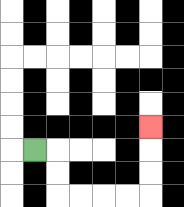{'start': '[1, 6]', 'end': '[6, 5]', 'path_directions': 'R,D,D,R,R,R,R,U,U,U', 'path_coordinates': '[[1, 6], [2, 6], [2, 7], [2, 8], [3, 8], [4, 8], [5, 8], [6, 8], [6, 7], [6, 6], [6, 5]]'}